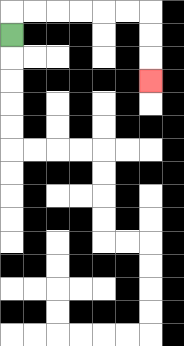{'start': '[0, 1]', 'end': '[6, 3]', 'path_directions': 'U,R,R,R,R,R,R,D,D,D', 'path_coordinates': '[[0, 1], [0, 0], [1, 0], [2, 0], [3, 0], [4, 0], [5, 0], [6, 0], [6, 1], [6, 2], [6, 3]]'}